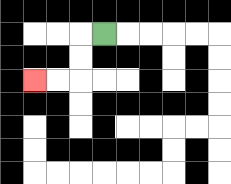{'start': '[4, 1]', 'end': '[1, 3]', 'path_directions': 'L,D,D,L,L', 'path_coordinates': '[[4, 1], [3, 1], [3, 2], [3, 3], [2, 3], [1, 3]]'}